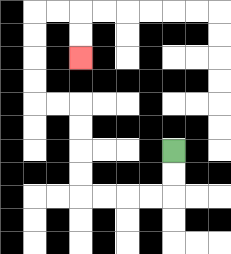{'start': '[7, 6]', 'end': '[3, 2]', 'path_directions': 'D,D,L,L,L,L,U,U,U,U,L,L,U,U,U,U,R,R,D,D', 'path_coordinates': '[[7, 6], [7, 7], [7, 8], [6, 8], [5, 8], [4, 8], [3, 8], [3, 7], [3, 6], [3, 5], [3, 4], [2, 4], [1, 4], [1, 3], [1, 2], [1, 1], [1, 0], [2, 0], [3, 0], [3, 1], [3, 2]]'}